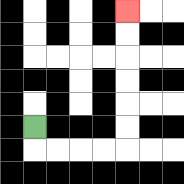{'start': '[1, 5]', 'end': '[5, 0]', 'path_directions': 'D,R,R,R,R,U,U,U,U,U,U', 'path_coordinates': '[[1, 5], [1, 6], [2, 6], [3, 6], [4, 6], [5, 6], [5, 5], [5, 4], [5, 3], [5, 2], [5, 1], [5, 0]]'}